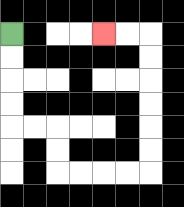{'start': '[0, 1]', 'end': '[4, 1]', 'path_directions': 'D,D,D,D,R,R,D,D,R,R,R,R,U,U,U,U,U,U,L,L', 'path_coordinates': '[[0, 1], [0, 2], [0, 3], [0, 4], [0, 5], [1, 5], [2, 5], [2, 6], [2, 7], [3, 7], [4, 7], [5, 7], [6, 7], [6, 6], [6, 5], [6, 4], [6, 3], [6, 2], [6, 1], [5, 1], [4, 1]]'}